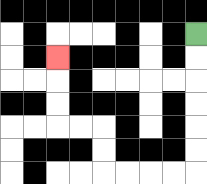{'start': '[8, 1]', 'end': '[2, 2]', 'path_directions': 'D,D,D,D,D,D,L,L,L,L,U,U,L,L,U,U,U', 'path_coordinates': '[[8, 1], [8, 2], [8, 3], [8, 4], [8, 5], [8, 6], [8, 7], [7, 7], [6, 7], [5, 7], [4, 7], [4, 6], [4, 5], [3, 5], [2, 5], [2, 4], [2, 3], [2, 2]]'}